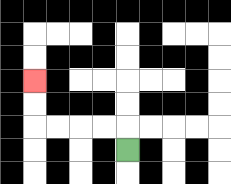{'start': '[5, 6]', 'end': '[1, 3]', 'path_directions': 'U,L,L,L,L,U,U', 'path_coordinates': '[[5, 6], [5, 5], [4, 5], [3, 5], [2, 5], [1, 5], [1, 4], [1, 3]]'}